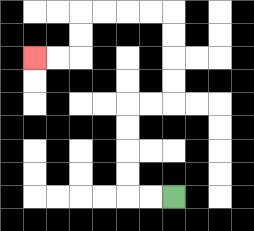{'start': '[7, 8]', 'end': '[1, 2]', 'path_directions': 'L,L,U,U,U,U,R,R,U,U,U,U,L,L,L,L,D,D,L,L', 'path_coordinates': '[[7, 8], [6, 8], [5, 8], [5, 7], [5, 6], [5, 5], [5, 4], [6, 4], [7, 4], [7, 3], [7, 2], [7, 1], [7, 0], [6, 0], [5, 0], [4, 0], [3, 0], [3, 1], [3, 2], [2, 2], [1, 2]]'}